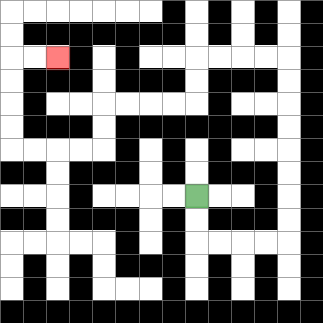{'start': '[8, 8]', 'end': '[2, 2]', 'path_directions': 'D,D,R,R,R,R,U,U,U,U,U,U,U,U,L,L,L,L,D,D,L,L,L,L,D,D,L,L,L,L,U,U,U,U,R,R', 'path_coordinates': '[[8, 8], [8, 9], [8, 10], [9, 10], [10, 10], [11, 10], [12, 10], [12, 9], [12, 8], [12, 7], [12, 6], [12, 5], [12, 4], [12, 3], [12, 2], [11, 2], [10, 2], [9, 2], [8, 2], [8, 3], [8, 4], [7, 4], [6, 4], [5, 4], [4, 4], [4, 5], [4, 6], [3, 6], [2, 6], [1, 6], [0, 6], [0, 5], [0, 4], [0, 3], [0, 2], [1, 2], [2, 2]]'}